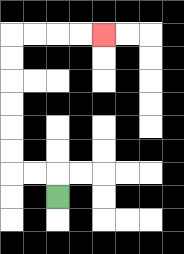{'start': '[2, 8]', 'end': '[4, 1]', 'path_directions': 'U,L,L,U,U,U,U,U,U,R,R,R,R', 'path_coordinates': '[[2, 8], [2, 7], [1, 7], [0, 7], [0, 6], [0, 5], [0, 4], [0, 3], [0, 2], [0, 1], [1, 1], [2, 1], [3, 1], [4, 1]]'}